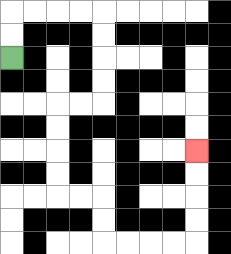{'start': '[0, 2]', 'end': '[8, 6]', 'path_directions': 'U,U,R,R,R,R,D,D,D,D,L,L,D,D,D,D,R,R,D,D,R,R,R,R,U,U,U,U', 'path_coordinates': '[[0, 2], [0, 1], [0, 0], [1, 0], [2, 0], [3, 0], [4, 0], [4, 1], [4, 2], [4, 3], [4, 4], [3, 4], [2, 4], [2, 5], [2, 6], [2, 7], [2, 8], [3, 8], [4, 8], [4, 9], [4, 10], [5, 10], [6, 10], [7, 10], [8, 10], [8, 9], [8, 8], [8, 7], [8, 6]]'}